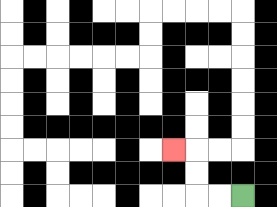{'start': '[10, 8]', 'end': '[7, 6]', 'path_directions': 'L,L,U,U,L', 'path_coordinates': '[[10, 8], [9, 8], [8, 8], [8, 7], [8, 6], [7, 6]]'}